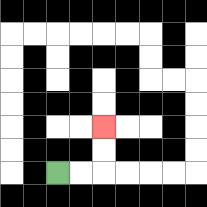{'start': '[2, 7]', 'end': '[4, 5]', 'path_directions': 'R,R,U,U', 'path_coordinates': '[[2, 7], [3, 7], [4, 7], [4, 6], [4, 5]]'}